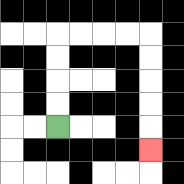{'start': '[2, 5]', 'end': '[6, 6]', 'path_directions': 'U,U,U,U,R,R,R,R,D,D,D,D,D', 'path_coordinates': '[[2, 5], [2, 4], [2, 3], [2, 2], [2, 1], [3, 1], [4, 1], [5, 1], [6, 1], [6, 2], [6, 3], [6, 4], [6, 5], [6, 6]]'}